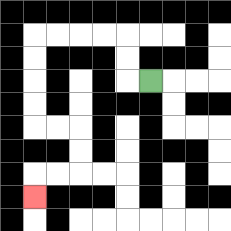{'start': '[6, 3]', 'end': '[1, 8]', 'path_directions': 'L,U,U,L,L,L,L,D,D,D,D,R,R,D,D,L,L,D', 'path_coordinates': '[[6, 3], [5, 3], [5, 2], [5, 1], [4, 1], [3, 1], [2, 1], [1, 1], [1, 2], [1, 3], [1, 4], [1, 5], [2, 5], [3, 5], [3, 6], [3, 7], [2, 7], [1, 7], [1, 8]]'}